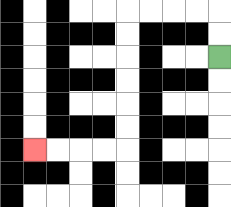{'start': '[9, 2]', 'end': '[1, 6]', 'path_directions': 'U,U,L,L,L,L,D,D,D,D,D,D,L,L,L,L', 'path_coordinates': '[[9, 2], [9, 1], [9, 0], [8, 0], [7, 0], [6, 0], [5, 0], [5, 1], [5, 2], [5, 3], [5, 4], [5, 5], [5, 6], [4, 6], [3, 6], [2, 6], [1, 6]]'}